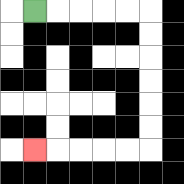{'start': '[1, 0]', 'end': '[1, 6]', 'path_directions': 'R,R,R,R,R,D,D,D,D,D,D,L,L,L,L,L', 'path_coordinates': '[[1, 0], [2, 0], [3, 0], [4, 0], [5, 0], [6, 0], [6, 1], [6, 2], [6, 3], [6, 4], [6, 5], [6, 6], [5, 6], [4, 6], [3, 6], [2, 6], [1, 6]]'}